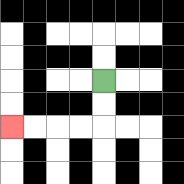{'start': '[4, 3]', 'end': '[0, 5]', 'path_directions': 'D,D,L,L,L,L', 'path_coordinates': '[[4, 3], [4, 4], [4, 5], [3, 5], [2, 5], [1, 5], [0, 5]]'}